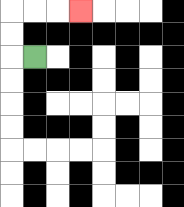{'start': '[1, 2]', 'end': '[3, 0]', 'path_directions': 'L,U,U,R,R,R', 'path_coordinates': '[[1, 2], [0, 2], [0, 1], [0, 0], [1, 0], [2, 0], [3, 0]]'}